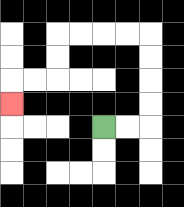{'start': '[4, 5]', 'end': '[0, 4]', 'path_directions': 'R,R,U,U,U,U,L,L,L,L,D,D,L,L,D', 'path_coordinates': '[[4, 5], [5, 5], [6, 5], [6, 4], [6, 3], [6, 2], [6, 1], [5, 1], [4, 1], [3, 1], [2, 1], [2, 2], [2, 3], [1, 3], [0, 3], [0, 4]]'}